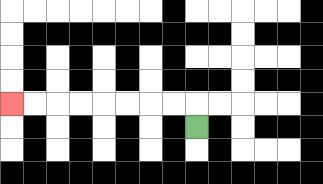{'start': '[8, 5]', 'end': '[0, 4]', 'path_directions': 'U,L,L,L,L,L,L,L,L', 'path_coordinates': '[[8, 5], [8, 4], [7, 4], [6, 4], [5, 4], [4, 4], [3, 4], [2, 4], [1, 4], [0, 4]]'}